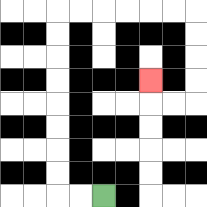{'start': '[4, 8]', 'end': '[6, 3]', 'path_directions': 'L,L,U,U,U,U,U,U,U,U,R,R,R,R,R,R,D,D,D,D,L,L,U', 'path_coordinates': '[[4, 8], [3, 8], [2, 8], [2, 7], [2, 6], [2, 5], [2, 4], [2, 3], [2, 2], [2, 1], [2, 0], [3, 0], [4, 0], [5, 0], [6, 0], [7, 0], [8, 0], [8, 1], [8, 2], [8, 3], [8, 4], [7, 4], [6, 4], [6, 3]]'}